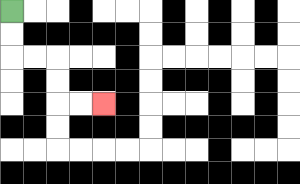{'start': '[0, 0]', 'end': '[4, 4]', 'path_directions': 'D,D,R,R,D,D,R,R', 'path_coordinates': '[[0, 0], [0, 1], [0, 2], [1, 2], [2, 2], [2, 3], [2, 4], [3, 4], [4, 4]]'}